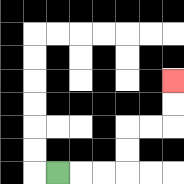{'start': '[2, 7]', 'end': '[7, 3]', 'path_directions': 'R,R,R,U,U,R,R,U,U', 'path_coordinates': '[[2, 7], [3, 7], [4, 7], [5, 7], [5, 6], [5, 5], [6, 5], [7, 5], [7, 4], [7, 3]]'}